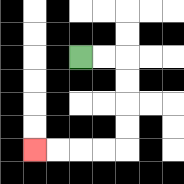{'start': '[3, 2]', 'end': '[1, 6]', 'path_directions': 'R,R,D,D,D,D,L,L,L,L', 'path_coordinates': '[[3, 2], [4, 2], [5, 2], [5, 3], [5, 4], [5, 5], [5, 6], [4, 6], [3, 6], [2, 6], [1, 6]]'}